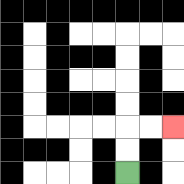{'start': '[5, 7]', 'end': '[7, 5]', 'path_directions': 'U,U,R,R', 'path_coordinates': '[[5, 7], [5, 6], [5, 5], [6, 5], [7, 5]]'}